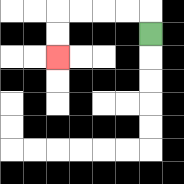{'start': '[6, 1]', 'end': '[2, 2]', 'path_directions': 'U,L,L,L,L,D,D', 'path_coordinates': '[[6, 1], [6, 0], [5, 0], [4, 0], [3, 0], [2, 0], [2, 1], [2, 2]]'}